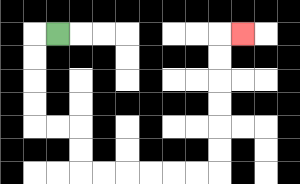{'start': '[2, 1]', 'end': '[10, 1]', 'path_directions': 'L,D,D,D,D,R,R,D,D,R,R,R,R,R,R,U,U,U,U,U,U,R', 'path_coordinates': '[[2, 1], [1, 1], [1, 2], [1, 3], [1, 4], [1, 5], [2, 5], [3, 5], [3, 6], [3, 7], [4, 7], [5, 7], [6, 7], [7, 7], [8, 7], [9, 7], [9, 6], [9, 5], [9, 4], [9, 3], [9, 2], [9, 1], [10, 1]]'}